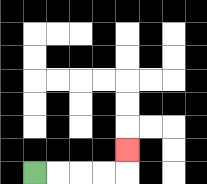{'start': '[1, 7]', 'end': '[5, 6]', 'path_directions': 'R,R,R,R,U', 'path_coordinates': '[[1, 7], [2, 7], [3, 7], [4, 7], [5, 7], [5, 6]]'}